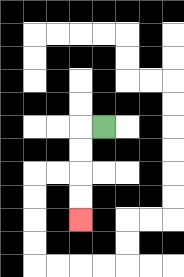{'start': '[4, 5]', 'end': '[3, 9]', 'path_directions': 'L,D,D,D,D', 'path_coordinates': '[[4, 5], [3, 5], [3, 6], [3, 7], [3, 8], [3, 9]]'}